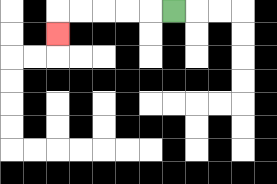{'start': '[7, 0]', 'end': '[2, 1]', 'path_directions': 'L,L,L,L,L,D', 'path_coordinates': '[[7, 0], [6, 0], [5, 0], [4, 0], [3, 0], [2, 0], [2, 1]]'}